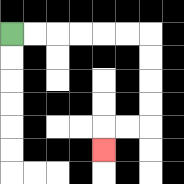{'start': '[0, 1]', 'end': '[4, 6]', 'path_directions': 'R,R,R,R,R,R,D,D,D,D,L,L,D', 'path_coordinates': '[[0, 1], [1, 1], [2, 1], [3, 1], [4, 1], [5, 1], [6, 1], [6, 2], [6, 3], [6, 4], [6, 5], [5, 5], [4, 5], [4, 6]]'}